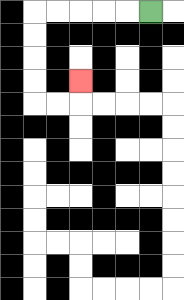{'start': '[6, 0]', 'end': '[3, 3]', 'path_directions': 'L,L,L,L,L,D,D,D,D,R,R,U', 'path_coordinates': '[[6, 0], [5, 0], [4, 0], [3, 0], [2, 0], [1, 0], [1, 1], [1, 2], [1, 3], [1, 4], [2, 4], [3, 4], [3, 3]]'}